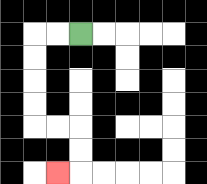{'start': '[3, 1]', 'end': '[2, 7]', 'path_directions': 'L,L,D,D,D,D,R,R,D,D,L', 'path_coordinates': '[[3, 1], [2, 1], [1, 1], [1, 2], [1, 3], [1, 4], [1, 5], [2, 5], [3, 5], [3, 6], [3, 7], [2, 7]]'}